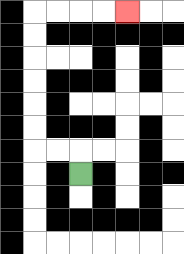{'start': '[3, 7]', 'end': '[5, 0]', 'path_directions': 'U,L,L,U,U,U,U,U,U,R,R,R,R', 'path_coordinates': '[[3, 7], [3, 6], [2, 6], [1, 6], [1, 5], [1, 4], [1, 3], [1, 2], [1, 1], [1, 0], [2, 0], [3, 0], [4, 0], [5, 0]]'}